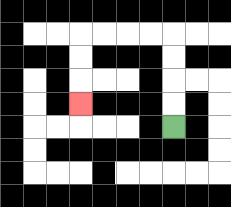{'start': '[7, 5]', 'end': '[3, 4]', 'path_directions': 'U,U,U,U,L,L,L,L,D,D,D', 'path_coordinates': '[[7, 5], [7, 4], [7, 3], [7, 2], [7, 1], [6, 1], [5, 1], [4, 1], [3, 1], [3, 2], [3, 3], [3, 4]]'}